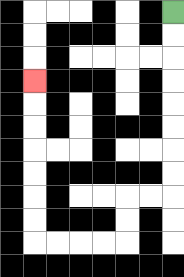{'start': '[7, 0]', 'end': '[1, 3]', 'path_directions': 'D,D,D,D,D,D,D,D,L,L,D,D,L,L,L,L,U,U,U,U,U,U,U', 'path_coordinates': '[[7, 0], [7, 1], [7, 2], [7, 3], [7, 4], [7, 5], [7, 6], [7, 7], [7, 8], [6, 8], [5, 8], [5, 9], [5, 10], [4, 10], [3, 10], [2, 10], [1, 10], [1, 9], [1, 8], [1, 7], [1, 6], [1, 5], [1, 4], [1, 3]]'}